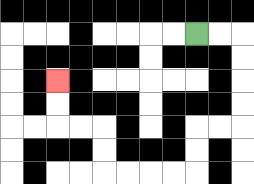{'start': '[8, 1]', 'end': '[2, 3]', 'path_directions': 'R,R,D,D,D,D,L,L,D,D,L,L,L,L,U,U,L,L,U,U', 'path_coordinates': '[[8, 1], [9, 1], [10, 1], [10, 2], [10, 3], [10, 4], [10, 5], [9, 5], [8, 5], [8, 6], [8, 7], [7, 7], [6, 7], [5, 7], [4, 7], [4, 6], [4, 5], [3, 5], [2, 5], [2, 4], [2, 3]]'}